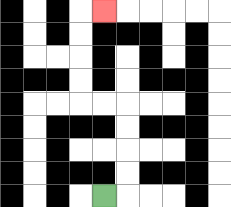{'start': '[4, 8]', 'end': '[4, 0]', 'path_directions': 'R,U,U,U,U,L,L,U,U,U,U,R', 'path_coordinates': '[[4, 8], [5, 8], [5, 7], [5, 6], [5, 5], [5, 4], [4, 4], [3, 4], [3, 3], [3, 2], [3, 1], [3, 0], [4, 0]]'}